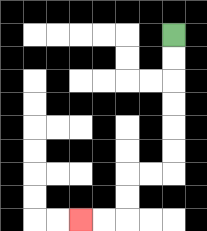{'start': '[7, 1]', 'end': '[3, 9]', 'path_directions': 'D,D,D,D,D,D,L,L,D,D,L,L', 'path_coordinates': '[[7, 1], [7, 2], [7, 3], [7, 4], [7, 5], [7, 6], [7, 7], [6, 7], [5, 7], [5, 8], [5, 9], [4, 9], [3, 9]]'}